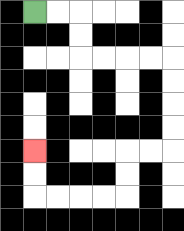{'start': '[1, 0]', 'end': '[1, 6]', 'path_directions': 'R,R,D,D,R,R,R,R,D,D,D,D,L,L,D,D,L,L,L,L,U,U', 'path_coordinates': '[[1, 0], [2, 0], [3, 0], [3, 1], [3, 2], [4, 2], [5, 2], [6, 2], [7, 2], [7, 3], [7, 4], [7, 5], [7, 6], [6, 6], [5, 6], [5, 7], [5, 8], [4, 8], [3, 8], [2, 8], [1, 8], [1, 7], [1, 6]]'}